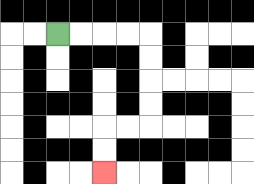{'start': '[2, 1]', 'end': '[4, 7]', 'path_directions': 'R,R,R,R,D,D,D,D,L,L,D,D', 'path_coordinates': '[[2, 1], [3, 1], [4, 1], [5, 1], [6, 1], [6, 2], [6, 3], [6, 4], [6, 5], [5, 5], [4, 5], [4, 6], [4, 7]]'}